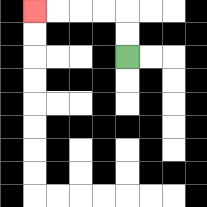{'start': '[5, 2]', 'end': '[1, 0]', 'path_directions': 'U,U,L,L,L,L', 'path_coordinates': '[[5, 2], [5, 1], [5, 0], [4, 0], [3, 0], [2, 0], [1, 0]]'}